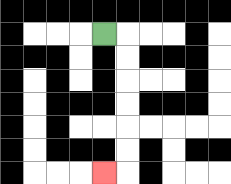{'start': '[4, 1]', 'end': '[4, 7]', 'path_directions': 'R,D,D,D,D,D,D,L', 'path_coordinates': '[[4, 1], [5, 1], [5, 2], [5, 3], [5, 4], [5, 5], [5, 6], [5, 7], [4, 7]]'}